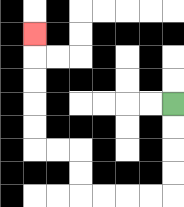{'start': '[7, 4]', 'end': '[1, 1]', 'path_directions': 'D,D,D,D,L,L,L,L,U,U,L,L,U,U,U,U,U', 'path_coordinates': '[[7, 4], [7, 5], [7, 6], [7, 7], [7, 8], [6, 8], [5, 8], [4, 8], [3, 8], [3, 7], [3, 6], [2, 6], [1, 6], [1, 5], [1, 4], [1, 3], [1, 2], [1, 1]]'}